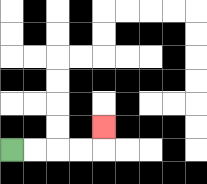{'start': '[0, 6]', 'end': '[4, 5]', 'path_directions': 'R,R,R,R,U', 'path_coordinates': '[[0, 6], [1, 6], [2, 6], [3, 6], [4, 6], [4, 5]]'}